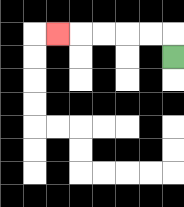{'start': '[7, 2]', 'end': '[2, 1]', 'path_directions': 'U,L,L,L,L,L', 'path_coordinates': '[[7, 2], [7, 1], [6, 1], [5, 1], [4, 1], [3, 1], [2, 1]]'}